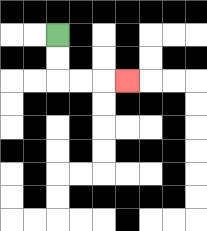{'start': '[2, 1]', 'end': '[5, 3]', 'path_directions': 'D,D,R,R,R', 'path_coordinates': '[[2, 1], [2, 2], [2, 3], [3, 3], [4, 3], [5, 3]]'}